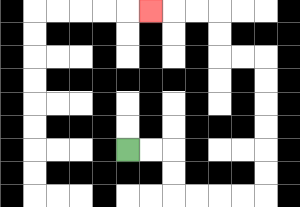{'start': '[5, 6]', 'end': '[6, 0]', 'path_directions': 'R,R,D,D,R,R,R,R,U,U,U,U,U,U,L,L,U,U,L,L,L', 'path_coordinates': '[[5, 6], [6, 6], [7, 6], [7, 7], [7, 8], [8, 8], [9, 8], [10, 8], [11, 8], [11, 7], [11, 6], [11, 5], [11, 4], [11, 3], [11, 2], [10, 2], [9, 2], [9, 1], [9, 0], [8, 0], [7, 0], [6, 0]]'}